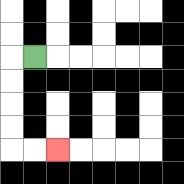{'start': '[1, 2]', 'end': '[2, 6]', 'path_directions': 'L,D,D,D,D,R,R', 'path_coordinates': '[[1, 2], [0, 2], [0, 3], [0, 4], [0, 5], [0, 6], [1, 6], [2, 6]]'}